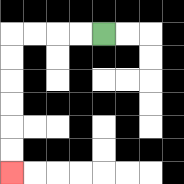{'start': '[4, 1]', 'end': '[0, 7]', 'path_directions': 'L,L,L,L,D,D,D,D,D,D', 'path_coordinates': '[[4, 1], [3, 1], [2, 1], [1, 1], [0, 1], [0, 2], [0, 3], [0, 4], [0, 5], [0, 6], [0, 7]]'}